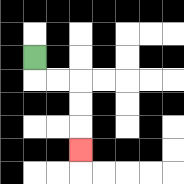{'start': '[1, 2]', 'end': '[3, 6]', 'path_directions': 'D,R,R,D,D,D', 'path_coordinates': '[[1, 2], [1, 3], [2, 3], [3, 3], [3, 4], [3, 5], [3, 6]]'}